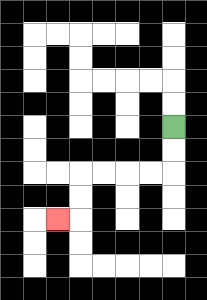{'start': '[7, 5]', 'end': '[2, 9]', 'path_directions': 'D,D,L,L,L,L,D,D,L', 'path_coordinates': '[[7, 5], [7, 6], [7, 7], [6, 7], [5, 7], [4, 7], [3, 7], [3, 8], [3, 9], [2, 9]]'}